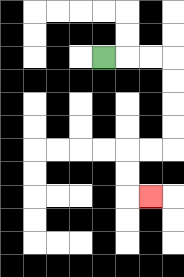{'start': '[4, 2]', 'end': '[6, 8]', 'path_directions': 'R,R,R,D,D,D,D,L,L,D,D,R', 'path_coordinates': '[[4, 2], [5, 2], [6, 2], [7, 2], [7, 3], [7, 4], [7, 5], [7, 6], [6, 6], [5, 6], [5, 7], [5, 8], [6, 8]]'}